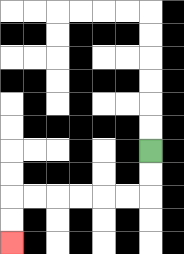{'start': '[6, 6]', 'end': '[0, 10]', 'path_directions': 'D,D,L,L,L,L,L,L,D,D', 'path_coordinates': '[[6, 6], [6, 7], [6, 8], [5, 8], [4, 8], [3, 8], [2, 8], [1, 8], [0, 8], [0, 9], [0, 10]]'}